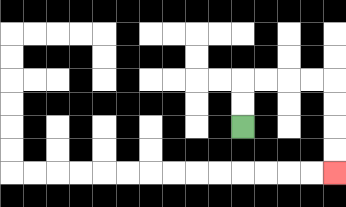{'start': '[10, 5]', 'end': '[14, 7]', 'path_directions': 'U,U,R,R,R,R,D,D,D,D', 'path_coordinates': '[[10, 5], [10, 4], [10, 3], [11, 3], [12, 3], [13, 3], [14, 3], [14, 4], [14, 5], [14, 6], [14, 7]]'}